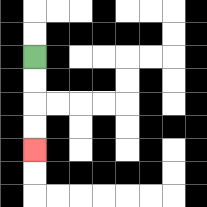{'start': '[1, 2]', 'end': '[1, 6]', 'path_directions': 'D,D,D,D', 'path_coordinates': '[[1, 2], [1, 3], [1, 4], [1, 5], [1, 6]]'}